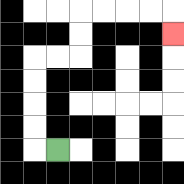{'start': '[2, 6]', 'end': '[7, 1]', 'path_directions': 'L,U,U,U,U,R,R,U,U,R,R,R,R,D', 'path_coordinates': '[[2, 6], [1, 6], [1, 5], [1, 4], [1, 3], [1, 2], [2, 2], [3, 2], [3, 1], [3, 0], [4, 0], [5, 0], [6, 0], [7, 0], [7, 1]]'}